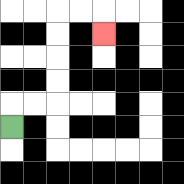{'start': '[0, 5]', 'end': '[4, 1]', 'path_directions': 'U,R,R,U,U,U,U,R,R,D', 'path_coordinates': '[[0, 5], [0, 4], [1, 4], [2, 4], [2, 3], [2, 2], [2, 1], [2, 0], [3, 0], [4, 0], [4, 1]]'}